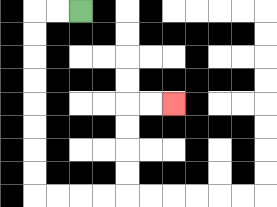{'start': '[3, 0]', 'end': '[7, 4]', 'path_directions': 'L,L,D,D,D,D,D,D,D,D,R,R,R,R,U,U,U,U,R,R', 'path_coordinates': '[[3, 0], [2, 0], [1, 0], [1, 1], [1, 2], [1, 3], [1, 4], [1, 5], [1, 6], [1, 7], [1, 8], [2, 8], [3, 8], [4, 8], [5, 8], [5, 7], [5, 6], [5, 5], [5, 4], [6, 4], [7, 4]]'}